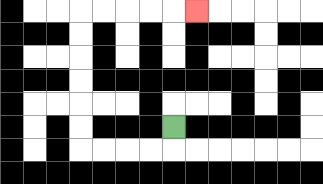{'start': '[7, 5]', 'end': '[8, 0]', 'path_directions': 'D,L,L,L,L,U,U,U,U,U,U,R,R,R,R,R', 'path_coordinates': '[[7, 5], [7, 6], [6, 6], [5, 6], [4, 6], [3, 6], [3, 5], [3, 4], [3, 3], [3, 2], [3, 1], [3, 0], [4, 0], [5, 0], [6, 0], [7, 0], [8, 0]]'}